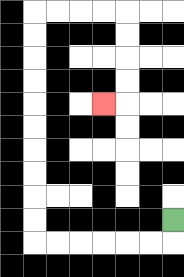{'start': '[7, 9]', 'end': '[4, 4]', 'path_directions': 'D,L,L,L,L,L,L,U,U,U,U,U,U,U,U,U,U,R,R,R,R,D,D,D,D,L', 'path_coordinates': '[[7, 9], [7, 10], [6, 10], [5, 10], [4, 10], [3, 10], [2, 10], [1, 10], [1, 9], [1, 8], [1, 7], [1, 6], [1, 5], [1, 4], [1, 3], [1, 2], [1, 1], [1, 0], [2, 0], [3, 0], [4, 0], [5, 0], [5, 1], [5, 2], [5, 3], [5, 4], [4, 4]]'}